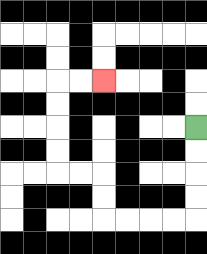{'start': '[8, 5]', 'end': '[4, 3]', 'path_directions': 'D,D,D,D,L,L,L,L,U,U,L,L,U,U,U,U,R,R', 'path_coordinates': '[[8, 5], [8, 6], [8, 7], [8, 8], [8, 9], [7, 9], [6, 9], [5, 9], [4, 9], [4, 8], [4, 7], [3, 7], [2, 7], [2, 6], [2, 5], [2, 4], [2, 3], [3, 3], [4, 3]]'}